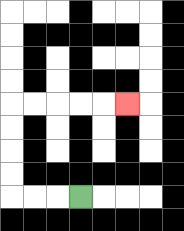{'start': '[3, 8]', 'end': '[5, 4]', 'path_directions': 'L,L,L,U,U,U,U,R,R,R,R,R', 'path_coordinates': '[[3, 8], [2, 8], [1, 8], [0, 8], [0, 7], [0, 6], [0, 5], [0, 4], [1, 4], [2, 4], [3, 4], [4, 4], [5, 4]]'}